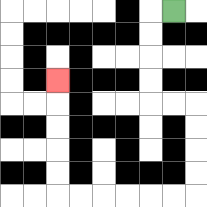{'start': '[7, 0]', 'end': '[2, 3]', 'path_directions': 'L,D,D,D,D,R,R,D,D,D,D,L,L,L,L,L,L,U,U,U,U,U', 'path_coordinates': '[[7, 0], [6, 0], [6, 1], [6, 2], [6, 3], [6, 4], [7, 4], [8, 4], [8, 5], [8, 6], [8, 7], [8, 8], [7, 8], [6, 8], [5, 8], [4, 8], [3, 8], [2, 8], [2, 7], [2, 6], [2, 5], [2, 4], [2, 3]]'}